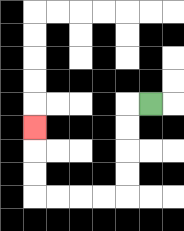{'start': '[6, 4]', 'end': '[1, 5]', 'path_directions': 'L,D,D,D,D,L,L,L,L,U,U,U', 'path_coordinates': '[[6, 4], [5, 4], [5, 5], [5, 6], [5, 7], [5, 8], [4, 8], [3, 8], [2, 8], [1, 8], [1, 7], [1, 6], [1, 5]]'}